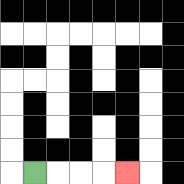{'start': '[1, 7]', 'end': '[5, 7]', 'path_directions': 'R,R,R,R', 'path_coordinates': '[[1, 7], [2, 7], [3, 7], [4, 7], [5, 7]]'}